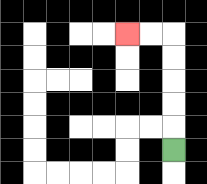{'start': '[7, 6]', 'end': '[5, 1]', 'path_directions': 'U,U,U,U,U,L,L', 'path_coordinates': '[[7, 6], [7, 5], [7, 4], [7, 3], [7, 2], [7, 1], [6, 1], [5, 1]]'}